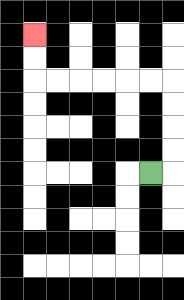{'start': '[6, 7]', 'end': '[1, 1]', 'path_directions': 'R,U,U,U,U,L,L,L,L,L,L,U,U', 'path_coordinates': '[[6, 7], [7, 7], [7, 6], [7, 5], [7, 4], [7, 3], [6, 3], [5, 3], [4, 3], [3, 3], [2, 3], [1, 3], [1, 2], [1, 1]]'}